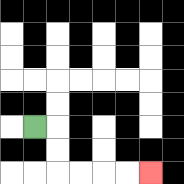{'start': '[1, 5]', 'end': '[6, 7]', 'path_directions': 'R,D,D,R,R,R,R', 'path_coordinates': '[[1, 5], [2, 5], [2, 6], [2, 7], [3, 7], [4, 7], [5, 7], [6, 7]]'}